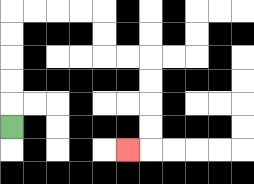{'start': '[0, 5]', 'end': '[5, 6]', 'path_directions': 'U,U,U,U,U,R,R,R,R,D,D,R,R,D,D,D,D,L', 'path_coordinates': '[[0, 5], [0, 4], [0, 3], [0, 2], [0, 1], [0, 0], [1, 0], [2, 0], [3, 0], [4, 0], [4, 1], [4, 2], [5, 2], [6, 2], [6, 3], [6, 4], [6, 5], [6, 6], [5, 6]]'}